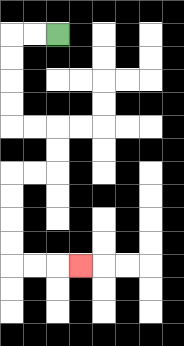{'start': '[2, 1]', 'end': '[3, 11]', 'path_directions': 'L,L,D,D,D,D,R,R,D,D,L,L,D,D,D,D,R,R,R', 'path_coordinates': '[[2, 1], [1, 1], [0, 1], [0, 2], [0, 3], [0, 4], [0, 5], [1, 5], [2, 5], [2, 6], [2, 7], [1, 7], [0, 7], [0, 8], [0, 9], [0, 10], [0, 11], [1, 11], [2, 11], [3, 11]]'}